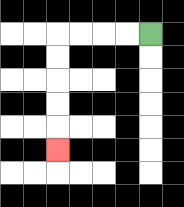{'start': '[6, 1]', 'end': '[2, 6]', 'path_directions': 'L,L,L,L,D,D,D,D,D', 'path_coordinates': '[[6, 1], [5, 1], [4, 1], [3, 1], [2, 1], [2, 2], [2, 3], [2, 4], [2, 5], [2, 6]]'}